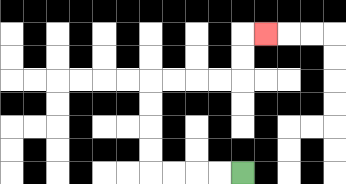{'start': '[10, 7]', 'end': '[11, 1]', 'path_directions': 'L,L,L,L,U,U,U,U,R,R,R,R,U,U,R', 'path_coordinates': '[[10, 7], [9, 7], [8, 7], [7, 7], [6, 7], [6, 6], [6, 5], [6, 4], [6, 3], [7, 3], [8, 3], [9, 3], [10, 3], [10, 2], [10, 1], [11, 1]]'}